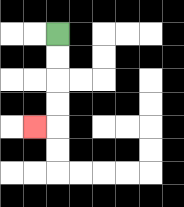{'start': '[2, 1]', 'end': '[1, 5]', 'path_directions': 'D,D,D,D,L', 'path_coordinates': '[[2, 1], [2, 2], [2, 3], [2, 4], [2, 5], [1, 5]]'}